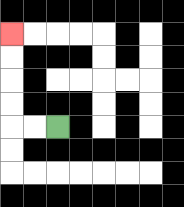{'start': '[2, 5]', 'end': '[0, 1]', 'path_directions': 'L,L,U,U,U,U', 'path_coordinates': '[[2, 5], [1, 5], [0, 5], [0, 4], [0, 3], [0, 2], [0, 1]]'}